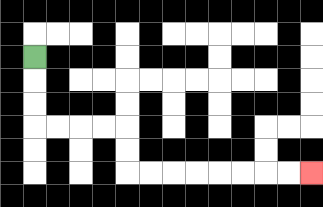{'start': '[1, 2]', 'end': '[13, 7]', 'path_directions': 'D,D,D,R,R,R,R,D,D,R,R,R,R,R,R,R,R', 'path_coordinates': '[[1, 2], [1, 3], [1, 4], [1, 5], [2, 5], [3, 5], [4, 5], [5, 5], [5, 6], [5, 7], [6, 7], [7, 7], [8, 7], [9, 7], [10, 7], [11, 7], [12, 7], [13, 7]]'}